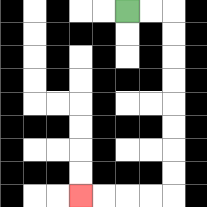{'start': '[5, 0]', 'end': '[3, 8]', 'path_directions': 'R,R,D,D,D,D,D,D,D,D,L,L,L,L', 'path_coordinates': '[[5, 0], [6, 0], [7, 0], [7, 1], [7, 2], [7, 3], [7, 4], [7, 5], [7, 6], [7, 7], [7, 8], [6, 8], [5, 8], [4, 8], [3, 8]]'}